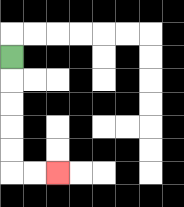{'start': '[0, 2]', 'end': '[2, 7]', 'path_directions': 'D,D,D,D,D,R,R', 'path_coordinates': '[[0, 2], [0, 3], [0, 4], [0, 5], [0, 6], [0, 7], [1, 7], [2, 7]]'}